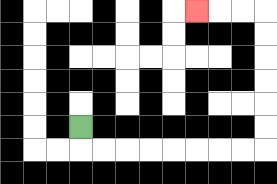{'start': '[3, 5]', 'end': '[8, 0]', 'path_directions': 'D,R,R,R,R,R,R,R,R,U,U,U,U,U,U,L,L,L', 'path_coordinates': '[[3, 5], [3, 6], [4, 6], [5, 6], [6, 6], [7, 6], [8, 6], [9, 6], [10, 6], [11, 6], [11, 5], [11, 4], [11, 3], [11, 2], [11, 1], [11, 0], [10, 0], [9, 0], [8, 0]]'}